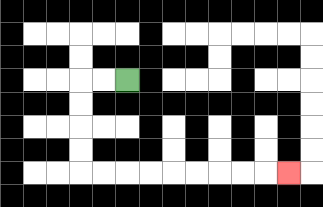{'start': '[5, 3]', 'end': '[12, 7]', 'path_directions': 'L,L,D,D,D,D,R,R,R,R,R,R,R,R,R', 'path_coordinates': '[[5, 3], [4, 3], [3, 3], [3, 4], [3, 5], [3, 6], [3, 7], [4, 7], [5, 7], [6, 7], [7, 7], [8, 7], [9, 7], [10, 7], [11, 7], [12, 7]]'}